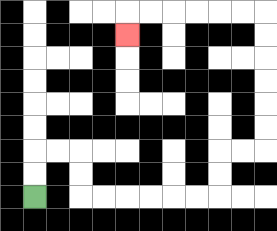{'start': '[1, 8]', 'end': '[5, 1]', 'path_directions': 'U,U,R,R,D,D,R,R,R,R,R,R,U,U,R,R,U,U,U,U,U,U,L,L,L,L,L,L,D', 'path_coordinates': '[[1, 8], [1, 7], [1, 6], [2, 6], [3, 6], [3, 7], [3, 8], [4, 8], [5, 8], [6, 8], [7, 8], [8, 8], [9, 8], [9, 7], [9, 6], [10, 6], [11, 6], [11, 5], [11, 4], [11, 3], [11, 2], [11, 1], [11, 0], [10, 0], [9, 0], [8, 0], [7, 0], [6, 0], [5, 0], [5, 1]]'}